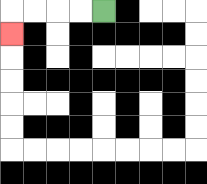{'start': '[4, 0]', 'end': '[0, 1]', 'path_directions': 'L,L,L,L,D', 'path_coordinates': '[[4, 0], [3, 0], [2, 0], [1, 0], [0, 0], [0, 1]]'}